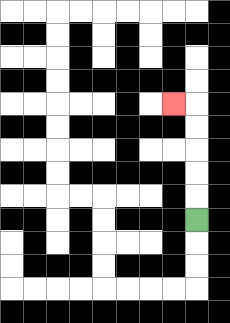{'start': '[8, 9]', 'end': '[7, 4]', 'path_directions': 'U,U,U,U,U,L', 'path_coordinates': '[[8, 9], [8, 8], [8, 7], [8, 6], [8, 5], [8, 4], [7, 4]]'}